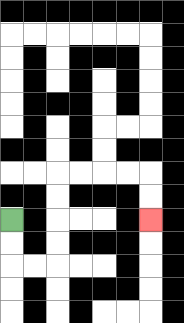{'start': '[0, 9]', 'end': '[6, 9]', 'path_directions': 'D,D,R,R,U,U,U,U,R,R,R,R,D,D', 'path_coordinates': '[[0, 9], [0, 10], [0, 11], [1, 11], [2, 11], [2, 10], [2, 9], [2, 8], [2, 7], [3, 7], [4, 7], [5, 7], [6, 7], [6, 8], [6, 9]]'}